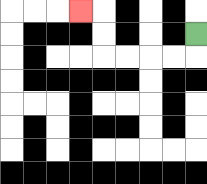{'start': '[8, 1]', 'end': '[3, 0]', 'path_directions': 'D,L,L,L,L,U,U,L', 'path_coordinates': '[[8, 1], [8, 2], [7, 2], [6, 2], [5, 2], [4, 2], [4, 1], [4, 0], [3, 0]]'}